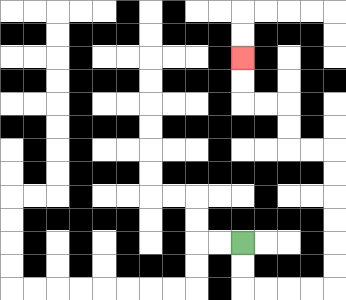{'start': '[10, 10]', 'end': '[10, 2]', 'path_directions': 'D,D,R,R,R,R,U,U,U,U,U,U,L,L,U,U,L,L,U,U', 'path_coordinates': '[[10, 10], [10, 11], [10, 12], [11, 12], [12, 12], [13, 12], [14, 12], [14, 11], [14, 10], [14, 9], [14, 8], [14, 7], [14, 6], [13, 6], [12, 6], [12, 5], [12, 4], [11, 4], [10, 4], [10, 3], [10, 2]]'}